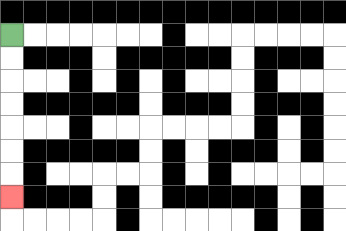{'start': '[0, 1]', 'end': '[0, 8]', 'path_directions': 'D,D,D,D,D,D,D', 'path_coordinates': '[[0, 1], [0, 2], [0, 3], [0, 4], [0, 5], [0, 6], [0, 7], [0, 8]]'}